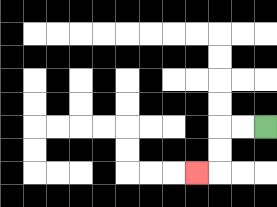{'start': '[11, 5]', 'end': '[8, 7]', 'path_directions': 'L,L,D,D,L', 'path_coordinates': '[[11, 5], [10, 5], [9, 5], [9, 6], [9, 7], [8, 7]]'}